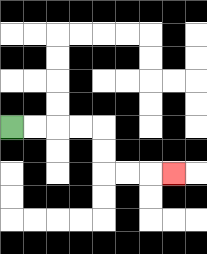{'start': '[0, 5]', 'end': '[7, 7]', 'path_directions': 'R,R,R,R,D,D,R,R,R', 'path_coordinates': '[[0, 5], [1, 5], [2, 5], [3, 5], [4, 5], [4, 6], [4, 7], [5, 7], [6, 7], [7, 7]]'}